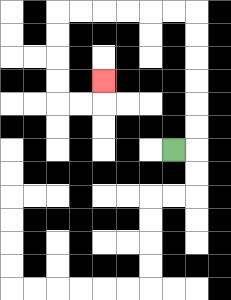{'start': '[7, 6]', 'end': '[4, 3]', 'path_directions': 'R,U,U,U,U,U,U,L,L,L,L,L,L,D,D,D,D,R,R,U', 'path_coordinates': '[[7, 6], [8, 6], [8, 5], [8, 4], [8, 3], [8, 2], [8, 1], [8, 0], [7, 0], [6, 0], [5, 0], [4, 0], [3, 0], [2, 0], [2, 1], [2, 2], [2, 3], [2, 4], [3, 4], [4, 4], [4, 3]]'}